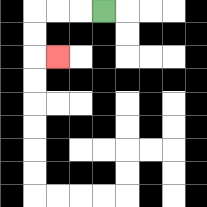{'start': '[4, 0]', 'end': '[2, 2]', 'path_directions': 'L,L,L,D,D,R', 'path_coordinates': '[[4, 0], [3, 0], [2, 0], [1, 0], [1, 1], [1, 2], [2, 2]]'}